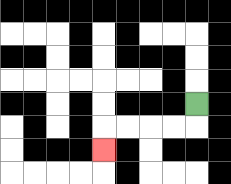{'start': '[8, 4]', 'end': '[4, 6]', 'path_directions': 'D,L,L,L,L,D', 'path_coordinates': '[[8, 4], [8, 5], [7, 5], [6, 5], [5, 5], [4, 5], [4, 6]]'}